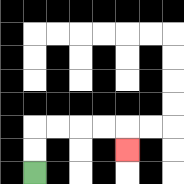{'start': '[1, 7]', 'end': '[5, 6]', 'path_directions': 'U,U,R,R,R,R,D', 'path_coordinates': '[[1, 7], [1, 6], [1, 5], [2, 5], [3, 5], [4, 5], [5, 5], [5, 6]]'}